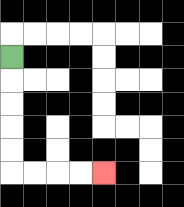{'start': '[0, 2]', 'end': '[4, 7]', 'path_directions': 'D,D,D,D,D,R,R,R,R', 'path_coordinates': '[[0, 2], [0, 3], [0, 4], [0, 5], [0, 6], [0, 7], [1, 7], [2, 7], [3, 7], [4, 7]]'}